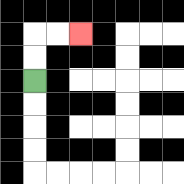{'start': '[1, 3]', 'end': '[3, 1]', 'path_directions': 'U,U,R,R', 'path_coordinates': '[[1, 3], [1, 2], [1, 1], [2, 1], [3, 1]]'}